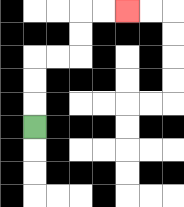{'start': '[1, 5]', 'end': '[5, 0]', 'path_directions': 'U,U,U,R,R,U,U,R,R', 'path_coordinates': '[[1, 5], [1, 4], [1, 3], [1, 2], [2, 2], [3, 2], [3, 1], [3, 0], [4, 0], [5, 0]]'}